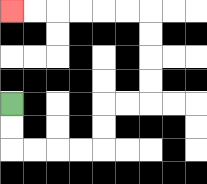{'start': '[0, 4]', 'end': '[0, 0]', 'path_directions': 'D,D,R,R,R,R,U,U,R,R,U,U,U,U,L,L,L,L,L,L', 'path_coordinates': '[[0, 4], [0, 5], [0, 6], [1, 6], [2, 6], [3, 6], [4, 6], [4, 5], [4, 4], [5, 4], [6, 4], [6, 3], [6, 2], [6, 1], [6, 0], [5, 0], [4, 0], [3, 0], [2, 0], [1, 0], [0, 0]]'}